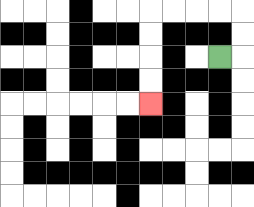{'start': '[9, 2]', 'end': '[6, 4]', 'path_directions': 'R,U,U,L,L,L,L,D,D,D,D', 'path_coordinates': '[[9, 2], [10, 2], [10, 1], [10, 0], [9, 0], [8, 0], [7, 0], [6, 0], [6, 1], [6, 2], [6, 3], [6, 4]]'}